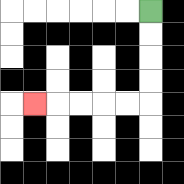{'start': '[6, 0]', 'end': '[1, 4]', 'path_directions': 'D,D,D,D,L,L,L,L,L', 'path_coordinates': '[[6, 0], [6, 1], [6, 2], [6, 3], [6, 4], [5, 4], [4, 4], [3, 4], [2, 4], [1, 4]]'}